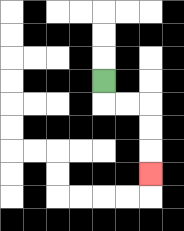{'start': '[4, 3]', 'end': '[6, 7]', 'path_directions': 'D,R,R,D,D,D', 'path_coordinates': '[[4, 3], [4, 4], [5, 4], [6, 4], [6, 5], [6, 6], [6, 7]]'}